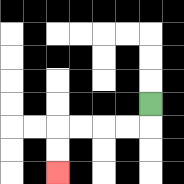{'start': '[6, 4]', 'end': '[2, 7]', 'path_directions': 'D,L,L,L,L,D,D', 'path_coordinates': '[[6, 4], [6, 5], [5, 5], [4, 5], [3, 5], [2, 5], [2, 6], [2, 7]]'}